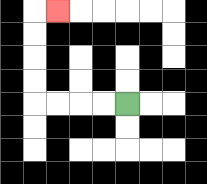{'start': '[5, 4]', 'end': '[2, 0]', 'path_directions': 'L,L,L,L,U,U,U,U,R', 'path_coordinates': '[[5, 4], [4, 4], [3, 4], [2, 4], [1, 4], [1, 3], [1, 2], [1, 1], [1, 0], [2, 0]]'}